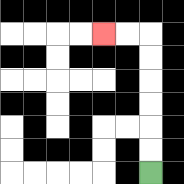{'start': '[6, 7]', 'end': '[4, 1]', 'path_directions': 'U,U,U,U,U,U,L,L', 'path_coordinates': '[[6, 7], [6, 6], [6, 5], [6, 4], [6, 3], [6, 2], [6, 1], [5, 1], [4, 1]]'}